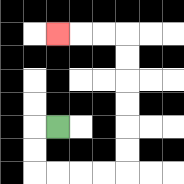{'start': '[2, 5]', 'end': '[2, 1]', 'path_directions': 'L,D,D,R,R,R,R,U,U,U,U,U,U,L,L,L', 'path_coordinates': '[[2, 5], [1, 5], [1, 6], [1, 7], [2, 7], [3, 7], [4, 7], [5, 7], [5, 6], [5, 5], [5, 4], [5, 3], [5, 2], [5, 1], [4, 1], [3, 1], [2, 1]]'}